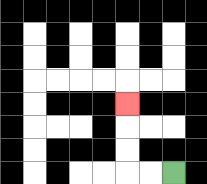{'start': '[7, 7]', 'end': '[5, 4]', 'path_directions': 'L,L,U,U,U', 'path_coordinates': '[[7, 7], [6, 7], [5, 7], [5, 6], [5, 5], [5, 4]]'}